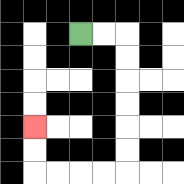{'start': '[3, 1]', 'end': '[1, 5]', 'path_directions': 'R,R,D,D,D,D,D,D,L,L,L,L,U,U', 'path_coordinates': '[[3, 1], [4, 1], [5, 1], [5, 2], [5, 3], [5, 4], [5, 5], [5, 6], [5, 7], [4, 7], [3, 7], [2, 7], [1, 7], [1, 6], [1, 5]]'}